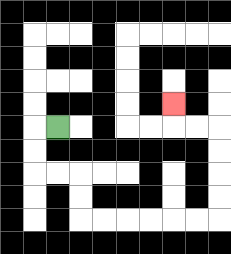{'start': '[2, 5]', 'end': '[7, 4]', 'path_directions': 'L,D,D,R,R,D,D,R,R,R,R,R,R,U,U,U,U,L,L,U', 'path_coordinates': '[[2, 5], [1, 5], [1, 6], [1, 7], [2, 7], [3, 7], [3, 8], [3, 9], [4, 9], [5, 9], [6, 9], [7, 9], [8, 9], [9, 9], [9, 8], [9, 7], [9, 6], [9, 5], [8, 5], [7, 5], [7, 4]]'}